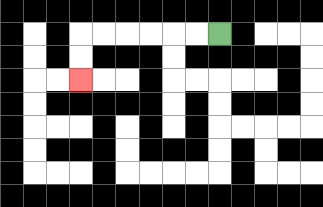{'start': '[9, 1]', 'end': '[3, 3]', 'path_directions': 'L,L,L,L,L,L,D,D', 'path_coordinates': '[[9, 1], [8, 1], [7, 1], [6, 1], [5, 1], [4, 1], [3, 1], [3, 2], [3, 3]]'}